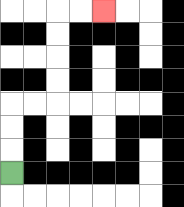{'start': '[0, 7]', 'end': '[4, 0]', 'path_directions': 'U,U,U,R,R,U,U,U,U,R,R', 'path_coordinates': '[[0, 7], [0, 6], [0, 5], [0, 4], [1, 4], [2, 4], [2, 3], [2, 2], [2, 1], [2, 0], [3, 0], [4, 0]]'}